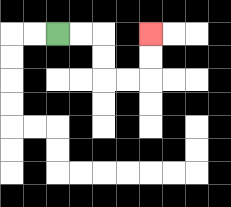{'start': '[2, 1]', 'end': '[6, 1]', 'path_directions': 'R,R,D,D,R,R,U,U', 'path_coordinates': '[[2, 1], [3, 1], [4, 1], [4, 2], [4, 3], [5, 3], [6, 3], [6, 2], [6, 1]]'}